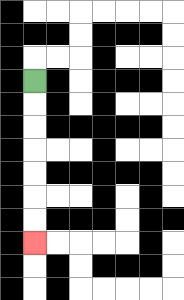{'start': '[1, 3]', 'end': '[1, 10]', 'path_directions': 'D,D,D,D,D,D,D', 'path_coordinates': '[[1, 3], [1, 4], [1, 5], [1, 6], [1, 7], [1, 8], [1, 9], [1, 10]]'}